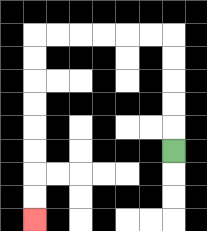{'start': '[7, 6]', 'end': '[1, 9]', 'path_directions': 'U,U,U,U,U,L,L,L,L,L,L,D,D,D,D,D,D,D,D', 'path_coordinates': '[[7, 6], [7, 5], [7, 4], [7, 3], [7, 2], [7, 1], [6, 1], [5, 1], [4, 1], [3, 1], [2, 1], [1, 1], [1, 2], [1, 3], [1, 4], [1, 5], [1, 6], [1, 7], [1, 8], [1, 9]]'}